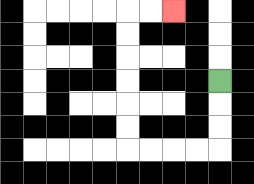{'start': '[9, 3]', 'end': '[7, 0]', 'path_directions': 'D,D,D,L,L,L,L,U,U,U,U,U,U,R,R', 'path_coordinates': '[[9, 3], [9, 4], [9, 5], [9, 6], [8, 6], [7, 6], [6, 6], [5, 6], [5, 5], [5, 4], [5, 3], [5, 2], [5, 1], [5, 0], [6, 0], [7, 0]]'}